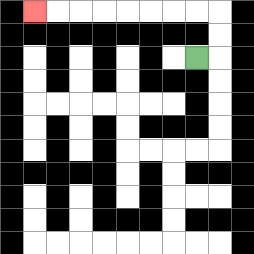{'start': '[8, 2]', 'end': '[1, 0]', 'path_directions': 'R,U,U,L,L,L,L,L,L,L,L', 'path_coordinates': '[[8, 2], [9, 2], [9, 1], [9, 0], [8, 0], [7, 0], [6, 0], [5, 0], [4, 0], [3, 0], [2, 0], [1, 0]]'}